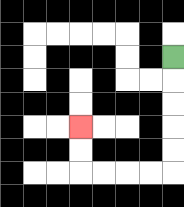{'start': '[7, 2]', 'end': '[3, 5]', 'path_directions': 'D,D,D,D,D,L,L,L,L,U,U', 'path_coordinates': '[[7, 2], [7, 3], [7, 4], [7, 5], [7, 6], [7, 7], [6, 7], [5, 7], [4, 7], [3, 7], [3, 6], [3, 5]]'}